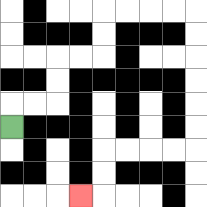{'start': '[0, 5]', 'end': '[3, 8]', 'path_directions': 'U,R,R,U,U,R,R,U,U,R,R,R,R,D,D,D,D,D,D,L,L,L,L,D,D,L', 'path_coordinates': '[[0, 5], [0, 4], [1, 4], [2, 4], [2, 3], [2, 2], [3, 2], [4, 2], [4, 1], [4, 0], [5, 0], [6, 0], [7, 0], [8, 0], [8, 1], [8, 2], [8, 3], [8, 4], [8, 5], [8, 6], [7, 6], [6, 6], [5, 6], [4, 6], [4, 7], [4, 8], [3, 8]]'}